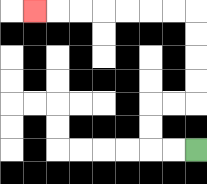{'start': '[8, 6]', 'end': '[1, 0]', 'path_directions': 'L,L,U,U,R,R,U,U,U,U,L,L,L,L,L,L,L', 'path_coordinates': '[[8, 6], [7, 6], [6, 6], [6, 5], [6, 4], [7, 4], [8, 4], [8, 3], [8, 2], [8, 1], [8, 0], [7, 0], [6, 0], [5, 0], [4, 0], [3, 0], [2, 0], [1, 0]]'}